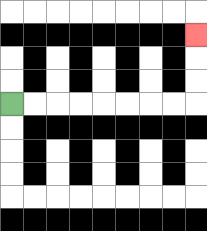{'start': '[0, 4]', 'end': '[8, 1]', 'path_directions': 'R,R,R,R,R,R,R,R,U,U,U', 'path_coordinates': '[[0, 4], [1, 4], [2, 4], [3, 4], [4, 4], [5, 4], [6, 4], [7, 4], [8, 4], [8, 3], [8, 2], [8, 1]]'}